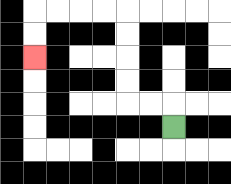{'start': '[7, 5]', 'end': '[1, 2]', 'path_directions': 'U,L,L,U,U,U,U,L,L,L,L,D,D', 'path_coordinates': '[[7, 5], [7, 4], [6, 4], [5, 4], [5, 3], [5, 2], [5, 1], [5, 0], [4, 0], [3, 0], [2, 0], [1, 0], [1, 1], [1, 2]]'}